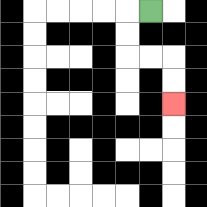{'start': '[6, 0]', 'end': '[7, 4]', 'path_directions': 'L,D,D,R,R,D,D', 'path_coordinates': '[[6, 0], [5, 0], [5, 1], [5, 2], [6, 2], [7, 2], [7, 3], [7, 4]]'}